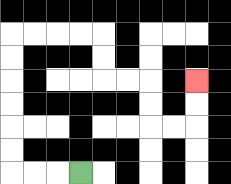{'start': '[3, 7]', 'end': '[8, 3]', 'path_directions': 'L,L,L,U,U,U,U,U,U,R,R,R,R,D,D,R,R,D,D,R,R,U,U', 'path_coordinates': '[[3, 7], [2, 7], [1, 7], [0, 7], [0, 6], [0, 5], [0, 4], [0, 3], [0, 2], [0, 1], [1, 1], [2, 1], [3, 1], [4, 1], [4, 2], [4, 3], [5, 3], [6, 3], [6, 4], [6, 5], [7, 5], [8, 5], [8, 4], [8, 3]]'}